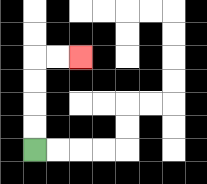{'start': '[1, 6]', 'end': '[3, 2]', 'path_directions': 'U,U,U,U,R,R', 'path_coordinates': '[[1, 6], [1, 5], [1, 4], [1, 3], [1, 2], [2, 2], [3, 2]]'}